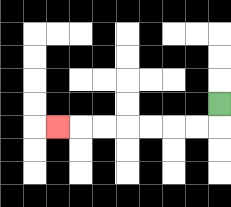{'start': '[9, 4]', 'end': '[2, 5]', 'path_directions': 'D,L,L,L,L,L,L,L', 'path_coordinates': '[[9, 4], [9, 5], [8, 5], [7, 5], [6, 5], [5, 5], [4, 5], [3, 5], [2, 5]]'}